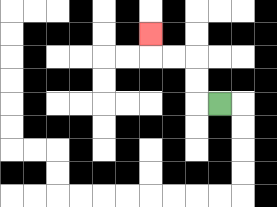{'start': '[9, 4]', 'end': '[6, 1]', 'path_directions': 'L,U,U,L,L,U', 'path_coordinates': '[[9, 4], [8, 4], [8, 3], [8, 2], [7, 2], [6, 2], [6, 1]]'}